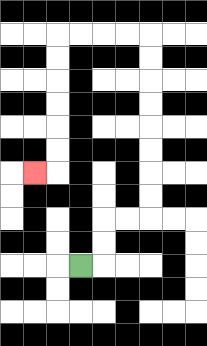{'start': '[3, 11]', 'end': '[1, 7]', 'path_directions': 'R,U,U,R,R,U,U,U,U,U,U,U,U,L,L,L,L,D,D,D,D,D,D,L', 'path_coordinates': '[[3, 11], [4, 11], [4, 10], [4, 9], [5, 9], [6, 9], [6, 8], [6, 7], [6, 6], [6, 5], [6, 4], [6, 3], [6, 2], [6, 1], [5, 1], [4, 1], [3, 1], [2, 1], [2, 2], [2, 3], [2, 4], [2, 5], [2, 6], [2, 7], [1, 7]]'}